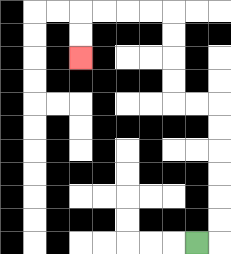{'start': '[8, 10]', 'end': '[3, 2]', 'path_directions': 'R,U,U,U,U,U,U,L,L,U,U,U,U,L,L,L,L,D,D', 'path_coordinates': '[[8, 10], [9, 10], [9, 9], [9, 8], [9, 7], [9, 6], [9, 5], [9, 4], [8, 4], [7, 4], [7, 3], [7, 2], [7, 1], [7, 0], [6, 0], [5, 0], [4, 0], [3, 0], [3, 1], [3, 2]]'}